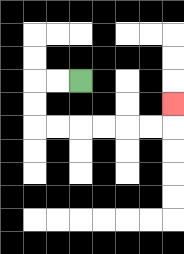{'start': '[3, 3]', 'end': '[7, 4]', 'path_directions': 'L,L,D,D,R,R,R,R,R,R,U', 'path_coordinates': '[[3, 3], [2, 3], [1, 3], [1, 4], [1, 5], [2, 5], [3, 5], [4, 5], [5, 5], [6, 5], [7, 5], [7, 4]]'}